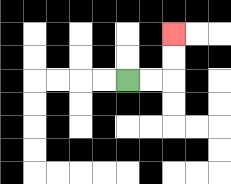{'start': '[5, 3]', 'end': '[7, 1]', 'path_directions': 'R,R,U,U', 'path_coordinates': '[[5, 3], [6, 3], [7, 3], [7, 2], [7, 1]]'}